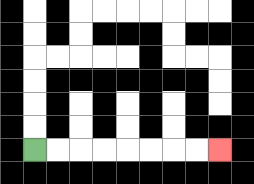{'start': '[1, 6]', 'end': '[9, 6]', 'path_directions': 'R,R,R,R,R,R,R,R', 'path_coordinates': '[[1, 6], [2, 6], [3, 6], [4, 6], [5, 6], [6, 6], [7, 6], [8, 6], [9, 6]]'}